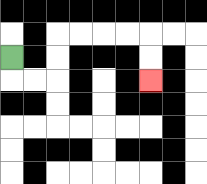{'start': '[0, 2]', 'end': '[6, 3]', 'path_directions': 'D,R,R,U,U,R,R,R,R,D,D', 'path_coordinates': '[[0, 2], [0, 3], [1, 3], [2, 3], [2, 2], [2, 1], [3, 1], [4, 1], [5, 1], [6, 1], [6, 2], [6, 3]]'}